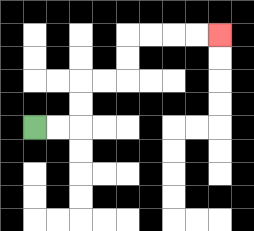{'start': '[1, 5]', 'end': '[9, 1]', 'path_directions': 'R,R,U,U,R,R,U,U,R,R,R,R', 'path_coordinates': '[[1, 5], [2, 5], [3, 5], [3, 4], [3, 3], [4, 3], [5, 3], [5, 2], [5, 1], [6, 1], [7, 1], [8, 1], [9, 1]]'}